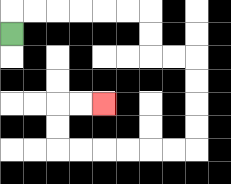{'start': '[0, 1]', 'end': '[4, 4]', 'path_directions': 'U,R,R,R,R,R,R,D,D,R,R,D,D,D,D,L,L,L,L,L,L,U,U,R,R', 'path_coordinates': '[[0, 1], [0, 0], [1, 0], [2, 0], [3, 0], [4, 0], [5, 0], [6, 0], [6, 1], [6, 2], [7, 2], [8, 2], [8, 3], [8, 4], [8, 5], [8, 6], [7, 6], [6, 6], [5, 6], [4, 6], [3, 6], [2, 6], [2, 5], [2, 4], [3, 4], [4, 4]]'}